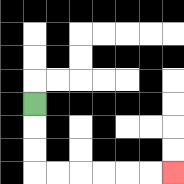{'start': '[1, 4]', 'end': '[7, 7]', 'path_directions': 'D,D,D,R,R,R,R,R,R', 'path_coordinates': '[[1, 4], [1, 5], [1, 6], [1, 7], [2, 7], [3, 7], [4, 7], [5, 7], [6, 7], [7, 7]]'}